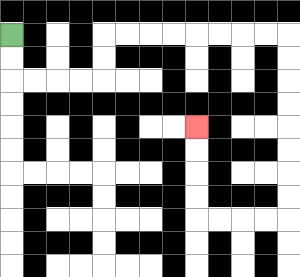{'start': '[0, 1]', 'end': '[8, 5]', 'path_directions': 'D,D,R,R,R,R,U,U,R,R,R,R,R,R,R,R,D,D,D,D,D,D,D,D,L,L,L,L,U,U,U,U', 'path_coordinates': '[[0, 1], [0, 2], [0, 3], [1, 3], [2, 3], [3, 3], [4, 3], [4, 2], [4, 1], [5, 1], [6, 1], [7, 1], [8, 1], [9, 1], [10, 1], [11, 1], [12, 1], [12, 2], [12, 3], [12, 4], [12, 5], [12, 6], [12, 7], [12, 8], [12, 9], [11, 9], [10, 9], [9, 9], [8, 9], [8, 8], [8, 7], [8, 6], [8, 5]]'}